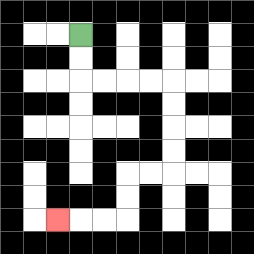{'start': '[3, 1]', 'end': '[2, 9]', 'path_directions': 'D,D,R,R,R,R,D,D,D,D,L,L,D,D,L,L,L', 'path_coordinates': '[[3, 1], [3, 2], [3, 3], [4, 3], [5, 3], [6, 3], [7, 3], [7, 4], [7, 5], [7, 6], [7, 7], [6, 7], [5, 7], [5, 8], [5, 9], [4, 9], [3, 9], [2, 9]]'}